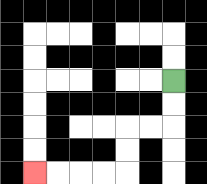{'start': '[7, 3]', 'end': '[1, 7]', 'path_directions': 'D,D,L,L,D,D,L,L,L,L', 'path_coordinates': '[[7, 3], [7, 4], [7, 5], [6, 5], [5, 5], [5, 6], [5, 7], [4, 7], [3, 7], [2, 7], [1, 7]]'}